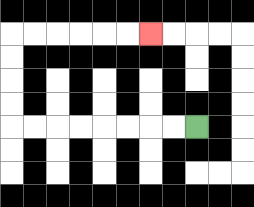{'start': '[8, 5]', 'end': '[6, 1]', 'path_directions': 'L,L,L,L,L,L,L,L,U,U,U,U,R,R,R,R,R,R', 'path_coordinates': '[[8, 5], [7, 5], [6, 5], [5, 5], [4, 5], [3, 5], [2, 5], [1, 5], [0, 5], [0, 4], [0, 3], [0, 2], [0, 1], [1, 1], [2, 1], [3, 1], [4, 1], [5, 1], [6, 1]]'}